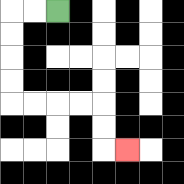{'start': '[2, 0]', 'end': '[5, 6]', 'path_directions': 'L,L,D,D,D,D,R,R,R,R,D,D,R', 'path_coordinates': '[[2, 0], [1, 0], [0, 0], [0, 1], [0, 2], [0, 3], [0, 4], [1, 4], [2, 4], [3, 4], [4, 4], [4, 5], [4, 6], [5, 6]]'}